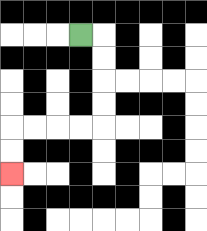{'start': '[3, 1]', 'end': '[0, 7]', 'path_directions': 'R,D,D,D,D,L,L,L,L,D,D', 'path_coordinates': '[[3, 1], [4, 1], [4, 2], [4, 3], [4, 4], [4, 5], [3, 5], [2, 5], [1, 5], [0, 5], [0, 6], [0, 7]]'}